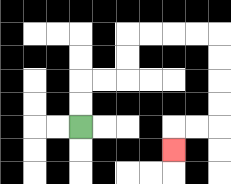{'start': '[3, 5]', 'end': '[7, 6]', 'path_directions': 'U,U,R,R,U,U,R,R,R,R,D,D,D,D,L,L,D', 'path_coordinates': '[[3, 5], [3, 4], [3, 3], [4, 3], [5, 3], [5, 2], [5, 1], [6, 1], [7, 1], [8, 1], [9, 1], [9, 2], [9, 3], [9, 4], [9, 5], [8, 5], [7, 5], [7, 6]]'}